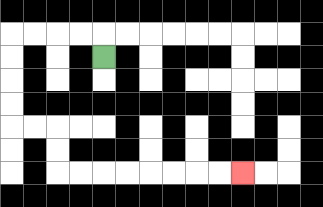{'start': '[4, 2]', 'end': '[10, 7]', 'path_directions': 'U,L,L,L,L,D,D,D,D,R,R,D,D,R,R,R,R,R,R,R,R', 'path_coordinates': '[[4, 2], [4, 1], [3, 1], [2, 1], [1, 1], [0, 1], [0, 2], [0, 3], [0, 4], [0, 5], [1, 5], [2, 5], [2, 6], [2, 7], [3, 7], [4, 7], [5, 7], [6, 7], [7, 7], [8, 7], [9, 7], [10, 7]]'}